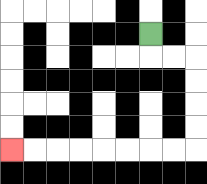{'start': '[6, 1]', 'end': '[0, 6]', 'path_directions': 'D,R,R,D,D,D,D,L,L,L,L,L,L,L,L', 'path_coordinates': '[[6, 1], [6, 2], [7, 2], [8, 2], [8, 3], [8, 4], [8, 5], [8, 6], [7, 6], [6, 6], [5, 6], [4, 6], [3, 6], [2, 6], [1, 6], [0, 6]]'}